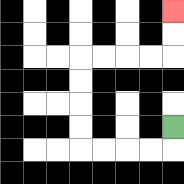{'start': '[7, 5]', 'end': '[7, 0]', 'path_directions': 'D,L,L,L,L,U,U,U,U,R,R,R,R,U,U', 'path_coordinates': '[[7, 5], [7, 6], [6, 6], [5, 6], [4, 6], [3, 6], [3, 5], [3, 4], [3, 3], [3, 2], [4, 2], [5, 2], [6, 2], [7, 2], [7, 1], [7, 0]]'}